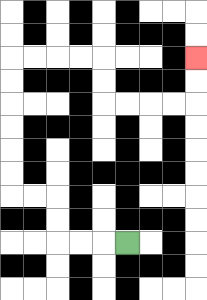{'start': '[5, 10]', 'end': '[8, 2]', 'path_directions': 'L,L,L,U,U,L,L,U,U,U,U,U,U,R,R,R,R,D,D,R,R,R,R,U,U', 'path_coordinates': '[[5, 10], [4, 10], [3, 10], [2, 10], [2, 9], [2, 8], [1, 8], [0, 8], [0, 7], [0, 6], [0, 5], [0, 4], [0, 3], [0, 2], [1, 2], [2, 2], [3, 2], [4, 2], [4, 3], [4, 4], [5, 4], [6, 4], [7, 4], [8, 4], [8, 3], [8, 2]]'}